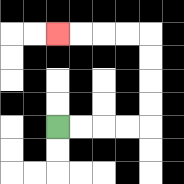{'start': '[2, 5]', 'end': '[2, 1]', 'path_directions': 'R,R,R,R,U,U,U,U,L,L,L,L', 'path_coordinates': '[[2, 5], [3, 5], [4, 5], [5, 5], [6, 5], [6, 4], [6, 3], [6, 2], [6, 1], [5, 1], [4, 1], [3, 1], [2, 1]]'}